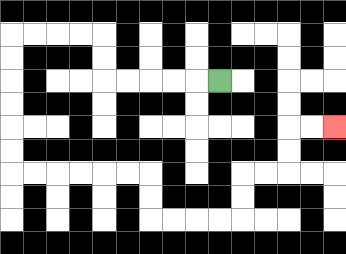{'start': '[9, 3]', 'end': '[14, 5]', 'path_directions': 'L,L,L,L,L,U,U,L,L,L,L,D,D,D,D,D,D,R,R,R,R,R,R,D,D,R,R,R,R,U,U,R,R,U,U,R,R', 'path_coordinates': '[[9, 3], [8, 3], [7, 3], [6, 3], [5, 3], [4, 3], [4, 2], [4, 1], [3, 1], [2, 1], [1, 1], [0, 1], [0, 2], [0, 3], [0, 4], [0, 5], [0, 6], [0, 7], [1, 7], [2, 7], [3, 7], [4, 7], [5, 7], [6, 7], [6, 8], [6, 9], [7, 9], [8, 9], [9, 9], [10, 9], [10, 8], [10, 7], [11, 7], [12, 7], [12, 6], [12, 5], [13, 5], [14, 5]]'}